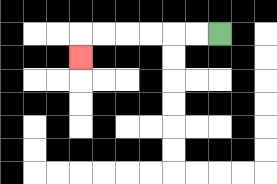{'start': '[9, 1]', 'end': '[3, 2]', 'path_directions': 'L,L,L,L,L,L,D', 'path_coordinates': '[[9, 1], [8, 1], [7, 1], [6, 1], [5, 1], [4, 1], [3, 1], [3, 2]]'}